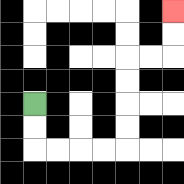{'start': '[1, 4]', 'end': '[7, 0]', 'path_directions': 'D,D,R,R,R,R,U,U,U,U,R,R,U,U', 'path_coordinates': '[[1, 4], [1, 5], [1, 6], [2, 6], [3, 6], [4, 6], [5, 6], [5, 5], [5, 4], [5, 3], [5, 2], [6, 2], [7, 2], [7, 1], [7, 0]]'}